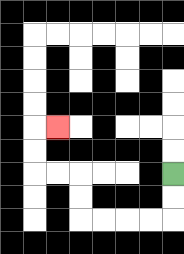{'start': '[7, 7]', 'end': '[2, 5]', 'path_directions': 'D,D,L,L,L,L,U,U,L,L,U,U,R', 'path_coordinates': '[[7, 7], [7, 8], [7, 9], [6, 9], [5, 9], [4, 9], [3, 9], [3, 8], [3, 7], [2, 7], [1, 7], [1, 6], [1, 5], [2, 5]]'}